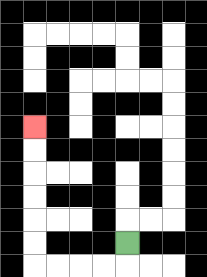{'start': '[5, 10]', 'end': '[1, 5]', 'path_directions': 'D,L,L,L,L,U,U,U,U,U,U', 'path_coordinates': '[[5, 10], [5, 11], [4, 11], [3, 11], [2, 11], [1, 11], [1, 10], [1, 9], [1, 8], [1, 7], [1, 6], [1, 5]]'}